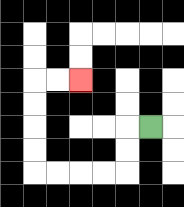{'start': '[6, 5]', 'end': '[3, 3]', 'path_directions': 'L,D,D,L,L,L,L,U,U,U,U,R,R', 'path_coordinates': '[[6, 5], [5, 5], [5, 6], [5, 7], [4, 7], [3, 7], [2, 7], [1, 7], [1, 6], [1, 5], [1, 4], [1, 3], [2, 3], [3, 3]]'}